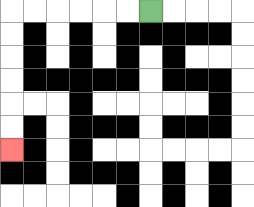{'start': '[6, 0]', 'end': '[0, 6]', 'path_directions': 'L,L,L,L,L,L,D,D,D,D,D,D', 'path_coordinates': '[[6, 0], [5, 0], [4, 0], [3, 0], [2, 0], [1, 0], [0, 0], [0, 1], [0, 2], [0, 3], [0, 4], [0, 5], [0, 6]]'}